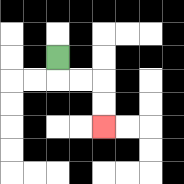{'start': '[2, 2]', 'end': '[4, 5]', 'path_directions': 'D,R,R,D,D', 'path_coordinates': '[[2, 2], [2, 3], [3, 3], [4, 3], [4, 4], [4, 5]]'}